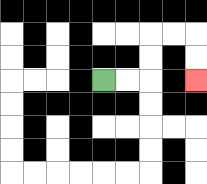{'start': '[4, 3]', 'end': '[8, 3]', 'path_directions': 'R,R,U,U,R,R,D,D', 'path_coordinates': '[[4, 3], [5, 3], [6, 3], [6, 2], [6, 1], [7, 1], [8, 1], [8, 2], [8, 3]]'}